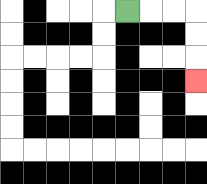{'start': '[5, 0]', 'end': '[8, 3]', 'path_directions': 'R,R,R,D,D,D', 'path_coordinates': '[[5, 0], [6, 0], [7, 0], [8, 0], [8, 1], [8, 2], [8, 3]]'}